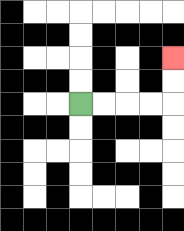{'start': '[3, 4]', 'end': '[7, 2]', 'path_directions': 'R,R,R,R,U,U', 'path_coordinates': '[[3, 4], [4, 4], [5, 4], [6, 4], [7, 4], [7, 3], [7, 2]]'}